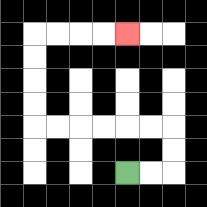{'start': '[5, 7]', 'end': '[5, 1]', 'path_directions': 'R,R,U,U,L,L,L,L,L,L,U,U,U,U,R,R,R,R', 'path_coordinates': '[[5, 7], [6, 7], [7, 7], [7, 6], [7, 5], [6, 5], [5, 5], [4, 5], [3, 5], [2, 5], [1, 5], [1, 4], [1, 3], [1, 2], [1, 1], [2, 1], [3, 1], [4, 1], [5, 1]]'}